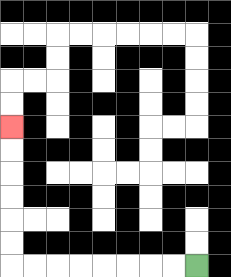{'start': '[8, 11]', 'end': '[0, 5]', 'path_directions': 'L,L,L,L,L,L,L,L,U,U,U,U,U,U', 'path_coordinates': '[[8, 11], [7, 11], [6, 11], [5, 11], [4, 11], [3, 11], [2, 11], [1, 11], [0, 11], [0, 10], [0, 9], [0, 8], [0, 7], [0, 6], [0, 5]]'}